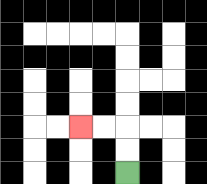{'start': '[5, 7]', 'end': '[3, 5]', 'path_directions': 'U,U,L,L', 'path_coordinates': '[[5, 7], [5, 6], [5, 5], [4, 5], [3, 5]]'}